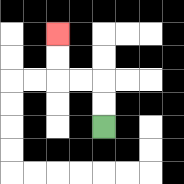{'start': '[4, 5]', 'end': '[2, 1]', 'path_directions': 'U,U,L,L,U,U', 'path_coordinates': '[[4, 5], [4, 4], [4, 3], [3, 3], [2, 3], [2, 2], [2, 1]]'}